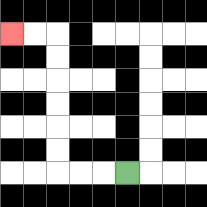{'start': '[5, 7]', 'end': '[0, 1]', 'path_directions': 'L,L,L,U,U,U,U,U,U,L,L', 'path_coordinates': '[[5, 7], [4, 7], [3, 7], [2, 7], [2, 6], [2, 5], [2, 4], [2, 3], [2, 2], [2, 1], [1, 1], [0, 1]]'}